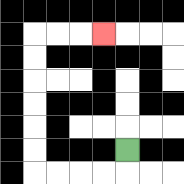{'start': '[5, 6]', 'end': '[4, 1]', 'path_directions': 'D,L,L,L,L,U,U,U,U,U,U,R,R,R', 'path_coordinates': '[[5, 6], [5, 7], [4, 7], [3, 7], [2, 7], [1, 7], [1, 6], [1, 5], [1, 4], [1, 3], [1, 2], [1, 1], [2, 1], [3, 1], [4, 1]]'}